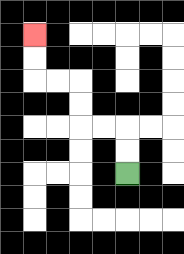{'start': '[5, 7]', 'end': '[1, 1]', 'path_directions': 'U,U,L,L,U,U,L,L,U,U', 'path_coordinates': '[[5, 7], [5, 6], [5, 5], [4, 5], [3, 5], [3, 4], [3, 3], [2, 3], [1, 3], [1, 2], [1, 1]]'}